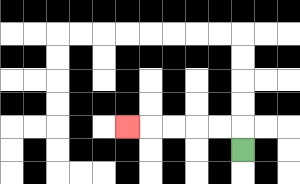{'start': '[10, 6]', 'end': '[5, 5]', 'path_directions': 'U,L,L,L,L,L', 'path_coordinates': '[[10, 6], [10, 5], [9, 5], [8, 5], [7, 5], [6, 5], [5, 5]]'}